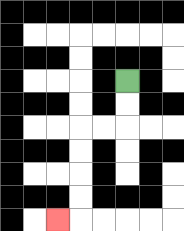{'start': '[5, 3]', 'end': '[2, 9]', 'path_directions': 'D,D,L,L,D,D,D,D,L', 'path_coordinates': '[[5, 3], [5, 4], [5, 5], [4, 5], [3, 5], [3, 6], [3, 7], [3, 8], [3, 9], [2, 9]]'}